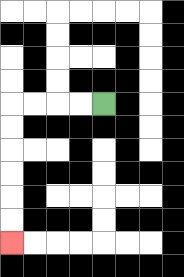{'start': '[4, 4]', 'end': '[0, 10]', 'path_directions': 'L,L,L,L,D,D,D,D,D,D', 'path_coordinates': '[[4, 4], [3, 4], [2, 4], [1, 4], [0, 4], [0, 5], [0, 6], [0, 7], [0, 8], [0, 9], [0, 10]]'}